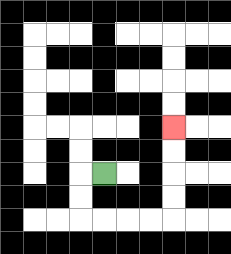{'start': '[4, 7]', 'end': '[7, 5]', 'path_directions': 'L,D,D,R,R,R,R,U,U,U,U', 'path_coordinates': '[[4, 7], [3, 7], [3, 8], [3, 9], [4, 9], [5, 9], [6, 9], [7, 9], [7, 8], [7, 7], [7, 6], [7, 5]]'}